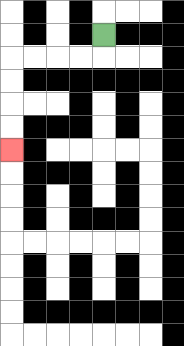{'start': '[4, 1]', 'end': '[0, 6]', 'path_directions': 'D,L,L,L,L,D,D,D,D', 'path_coordinates': '[[4, 1], [4, 2], [3, 2], [2, 2], [1, 2], [0, 2], [0, 3], [0, 4], [0, 5], [0, 6]]'}